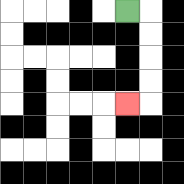{'start': '[5, 0]', 'end': '[5, 4]', 'path_directions': 'R,D,D,D,D,L', 'path_coordinates': '[[5, 0], [6, 0], [6, 1], [6, 2], [6, 3], [6, 4], [5, 4]]'}